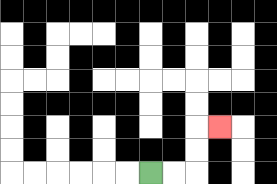{'start': '[6, 7]', 'end': '[9, 5]', 'path_directions': 'R,R,U,U,R', 'path_coordinates': '[[6, 7], [7, 7], [8, 7], [8, 6], [8, 5], [9, 5]]'}